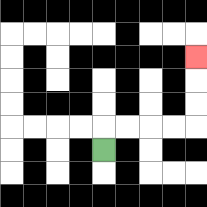{'start': '[4, 6]', 'end': '[8, 2]', 'path_directions': 'U,R,R,R,R,U,U,U', 'path_coordinates': '[[4, 6], [4, 5], [5, 5], [6, 5], [7, 5], [8, 5], [8, 4], [8, 3], [8, 2]]'}